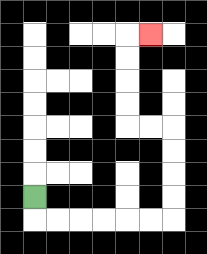{'start': '[1, 8]', 'end': '[6, 1]', 'path_directions': 'D,R,R,R,R,R,R,U,U,U,U,L,L,U,U,U,U,R', 'path_coordinates': '[[1, 8], [1, 9], [2, 9], [3, 9], [4, 9], [5, 9], [6, 9], [7, 9], [7, 8], [7, 7], [7, 6], [7, 5], [6, 5], [5, 5], [5, 4], [5, 3], [5, 2], [5, 1], [6, 1]]'}